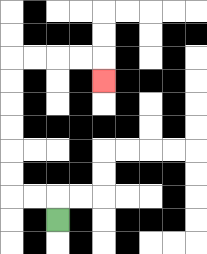{'start': '[2, 9]', 'end': '[4, 3]', 'path_directions': 'U,L,L,U,U,U,U,U,U,R,R,R,R,D', 'path_coordinates': '[[2, 9], [2, 8], [1, 8], [0, 8], [0, 7], [0, 6], [0, 5], [0, 4], [0, 3], [0, 2], [1, 2], [2, 2], [3, 2], [4, 2], [4, 3]]'}